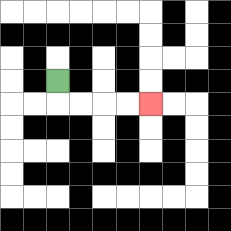{'start': '[2, 3]', 'end': '[6, 4]', 'path_directions': 'D,R,R,R,R', 'path_coordinates': '[[2, 3], [2, 4], [3, 4], [4, 4], [5, 4], [6, 4]]'}